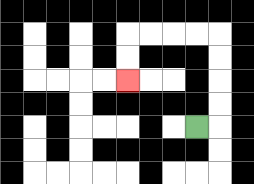{'start': '[8, 5]', 'end': '[5, 3]', 'path_directions': 'R,U,U,U,U,L,L,L,L,D,D', 'path_coordinates': '[[8, 5], [9, 5], [9, 4], [9, 3], [9, 2], [9, 1], [8, 1], [7, 1], [6, 1], [5, 1], [5, 2], [5, 3]]'}